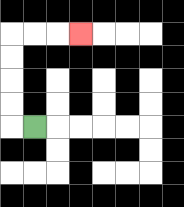{'start': '[1, 5]', 'end': '[3, 1]', 'path_directions': 'L,U,U,U,U,R,R,R', 'path_coordinates': '[[1, 5], [0, 5], [0, 4], [0, 3], [0, 2], [0, 1], [1, 1], [2, 1], [3, 1]]'}